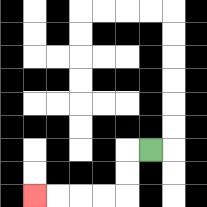{'start': '[6, 6]', 'end': '[1, 8]', 'path_directions': 'L,D,D,L,L,L,L', 'path_coordinates': '[[6, 6], [5, 6], [5, 7], [5, 8], [4, 8], [3, 8], [2, 8], [1, 8]]'}